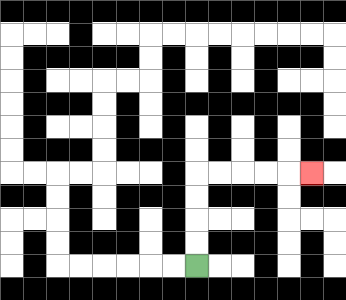{'start': '[8, 11]', 'end': '[13, 7]', 'path_directions': 'U,U,U,U,R,R,R,R,R', 'path_coordinates': '[[8, 11], [8, 10], [8, 9], [8, 8], [8, 7], [9, 7], [10, 7], [11, 7], [12, 7], [13, 7]]'}